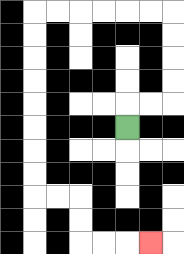{'start': '[5, 5]', 'end': '[6, 10]', 'path_directions': 'U,R,R,U,U,U,U,L,L,L,L,L,L,D,D,D,D,D,D,D,D,R,R,D,D,R,R,R', 'path_coordinates': '[[5, 5], [5, 4], [6, 4], [7, 4], [7, 3], [7, 2], [7, 1], [7, 0], [6, 0], [5, 0], [4, 0], [3, 0], [2, 0], [1, 0], [1, 1], [1, 2], [1, 3], [1, 4], [1, 5], [1, 6], [1, 7], [1, 8], [2, 8], [3, 8], [3, 9], [3, 10], [4, 10], [5, 10], [6, 10]]'}